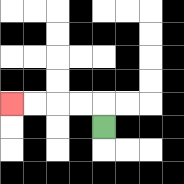{'start': '[4, 5]', 'end': '[0, 4]', 'path_directions': 'U,L,L,L,L', 'path_coordinates': '[[4, 5], [4, 4], [3, 4], [2, 4], [1, 4], [0, 4]]'}